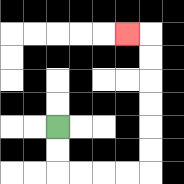{'start': '[2, 5]', 'end': '[5, 1]', 'path_directions': 'D,D,R,R,R,R,U,U,U,U,U,U,L', 'path_coordinates': '[[2, 5], [2, 6], [2, 7], [3, 7], [4, 7], [5, 7], [6, 7], [6, 6], [6, 5], [6, 4], [6, 3], [6, 2], [6, 1], [5, 1]]'}